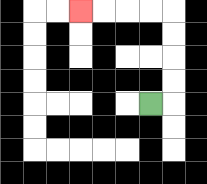{'start': '[6, 4]', 'end': '[3, 0]', 'path_directions': 'R,U,U,U,U,L,L,L,L', 'path_coordinates': '[[6, 4], [7, 4], [7, 3], [7, 2], [7, 1], [7, 0], [6, 0], [5, 0], [4, 0], [3, 0]]'}